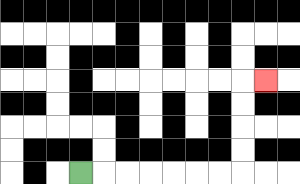{'start': '[3, 7]', 'end': '[11, 3]', 'path_directions': 'R,R,R,R,R,R,R,U,U,U,U,R', 'path_coordinates': '[[3, 7], [4, 7], [5, 7], [6, 7], [7, 7], [8, 7], [9, 7], [10, 7], [10, 6], [10, 5], [10, 4], [10, 3], [11, 3]]'}